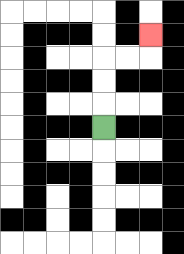{'start': '[4, 5]', 'end': '[6, 1]', 'path_directions': 'U,U,U,R,R,U', 'path_coordinates': '[[4, 5], [4, 4], [4, 3], [4, 2], [5, 2], [6, 2], [6, 1]]'}